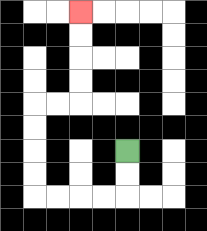{'start': '[5, 6]', 'end': '[3, 0]', 'path_directions': 'D,D,L,L,L,L,U,U,U,U,R,R,U,U,U,U', 'path_coordinates': '[[5, 6], [5, 7], [5, 8], [4, 8], [3, 8], [2, 8], [1, 8], [1, 7], [1, 6], [1, 5], [1, 4], [2, 4], [3, 4], [3, 3], [3, 2], [3, 1], [3, 0]]'}